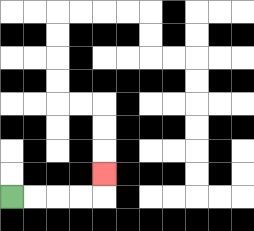{'start': '[0, 8]', 'end': '[4, 7]', 'path_directions': 'R,R,R,R,U', 'path_coordinates': '[[0, 8], [1, 8], [2, 8], [3, 8], [4, 8], [4, 7]]'}